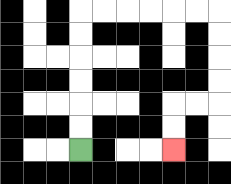{'start': '[3, 6]', 'end': '[7, 6]', 'path_directions': 'U,U,U,U,U,U,R,R,R,R,R,R,D,D,D,D,L,L,D,D', 'path_coordinates': '[[3, 6], [3, 5], [3, 4], [3, 3], [3, 2], [3, 1], [3, 0], [4, 0], [5, 0], [6, 0], [7, 0], [8, 0], [9, 0], [9, 1], [9, 2], [9, 3], [9, 4], [8, 4], [7, 4], [7, 5], [7, 6]]'}